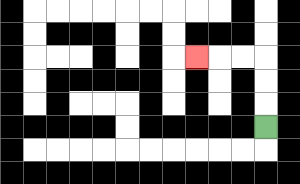{'start': '[11, 5]', 'end': '[8, 2]', 'path_directions': 'U,U,U,L,L,L', 'path_coordinates': '[[11, 5], [11, 4], [11, 3], [11, 2], [10, 2], [9, 2], [8, 2]]'}